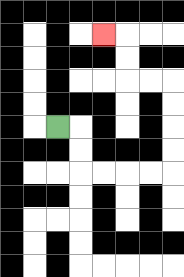{'start': '[2, 5]', 'end': '[4, 1]', 'path_directions': 'R,D,D,R,R,R,R,U,U,U,U,L,L,U,U,L', 'path_coordinates': '[[2, 5], [3, 5], [3, 6], [3, 7], [4, 7], [5, 7], [6, 7], [7, 7], [7, 6], [7, 5], [7, 4], [7, 3], [6, 3], [5, 3], [5, 2], [5, 1], [4, 1]]'}